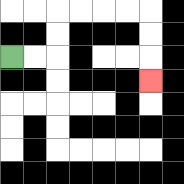{'start': '[0, 2]', 'end': '[6, 3]', 'path_directions': 'R,R,U,U,R,R,R,R,D,D,D', 'path_coordinates': '[[0, 2], [1, 2], [2, 2], [2, 1], [2, 0], [3, 0], [4, 0], [5, 0], [6, 0], [6, 1], [6, 2], [6, 3]]'}